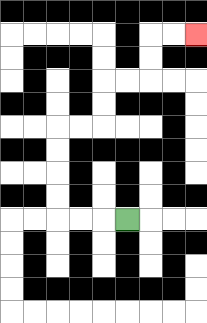{'start': '[5, 9]', 'end': '[8, 1]', 'path_directions': 'L,L,L,U,U,U,U,R,R,U,U,R,R,U,U,R,R', 'path_coordinates': '[[5, 9], [4, 9], [3, 9], [2, 9], [2, 8], [2, 7], [2, 6], [2, 5], [3, 5], [4, 5], [4, 4], [4, 3], [5, 3], [6, 3], [6, 2], [6, 1], [7, 1], [8, 1]]'}